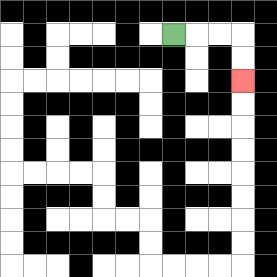{'start': '[7, 1]', 'end': '[10, 3]', 'path_directions': 'R,R,R,D,D', 'path_coordinates': '[[7, 1], [8, 1], [9, 1], [10, 1], [10, 2], [10, 3]]'}